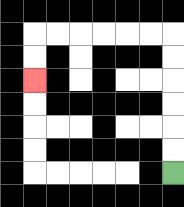{'start': '[7, 7]', 'end': '[1, 3]', 'path_directions': 'U,U,U,U,U,U,L,L,L,L,L,L,D,D', 'path_coordinates': '[[7, 7], [7, 6], [7, 5], [7, 4], [7, 3], [7, 2], [7, 1], [6, 1], [5, 1], [4, 1], [3, 1], [2, 1], [1, 1], [1, 2], [1, 3]]'}